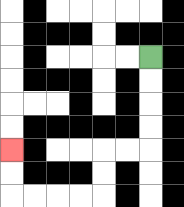{'start': '[6, 2]', 'end': '[0, 6]', 'path_directions': 'D,D,D,D,L,L,D,D,L,L,L,L,U,U', 'path_coordinates': '[[6, 2], [6, 3], [6, 4], [6, 5], [6, 6], [5, 6], [4, 6], [4, 7], [4, 8], [3, 8], [2, 8], [1, 8], [0, 8], [0, 7], [0, 6]]'}